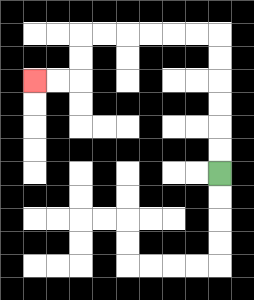{'start': '[9, 7]', 'end': '[1, 3]', 'path_directions': 'U,U,U,U,U,U,L,L,L,L,L,L,D,D,L,L', 'path_coordinates': '[[9, 7], [9, 6], [9, 5], [9, 4], [9, 3], [9, 2], [9, 1], [8, 1], [7, 1], [6, 1], [5, 1], [4, 1], [3, 1], [3, 2], [3, 3], [2, 3], [1, 3]]'}